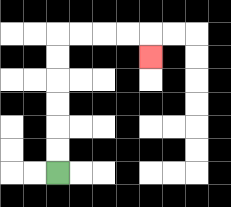{'start': '[2, 7]', 'end': '[6, 2]', 'path_directions': 'U,U,U,U,U,U,R,R,R,R,D', 'path_coordinates': '[[2, 7], [2, 6], [2, 5], [2, 4], [2, 3], [2, 2], [2, 1], [3, 1], [4, 1], [5, 1], [6, 1], [6, 2]]'}